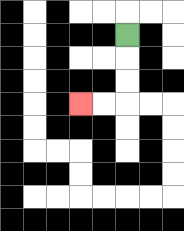{'start': '[5, 1]', 'end': '[3, 4]', 'path_directions': 'D,D,D,L,L', 'path_coordinates': '[[5, 1], [5, 2], [5, 3], [5, 4], [4, 4], [3, 4]]'}